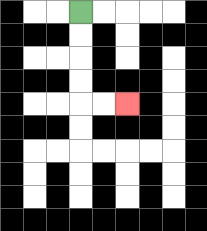{'start': '[3, 0]', 'end': '[5, 4]', 'path_directions': 'D,D,D,D,R,R', 'path_coordinates': '[[3, 0], [3, 1], [3, 2], [3, 3], [3, 4], [4, 4], [5, 4]]'}